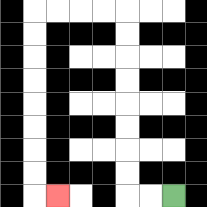{'start': '[7, 8]', 'end': '[2, 8]', 'path_directions': 'L,L,U,U,U,U,U,U,U,U,L,L,L,L,D,D,D,D,D,D,D,D,R', 'path_coordinates': '[[7, 8], [6, 8], [5, 8], [5, 7], [5, 6], [5, 5], [5, 4], [5, 3], [5, 2], [5, 1], [5, 0], [4, 0], [3, 0], [2, 0], [1, 0], [1, 1], [1, 2], [1, 3], [1, 4], [1, 5], [1, 6], [1, 7], [1, 8], [2, 8]]'}